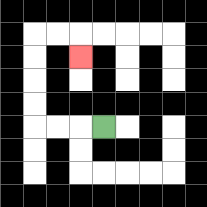{'start': '[4, 5]', 'end': '[3, 2]', 'path_directions': 'L,L,L,U,U,U,U,R,R,D', 'path_coordinates': '[[4, 5], [3, 5], [2, 5], [1, 5], [1, 4], [1, 3], [1, 2], [1, 1], [2, 1], [3, 1], [3, 2]]'}